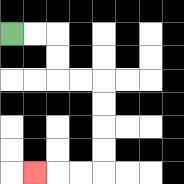{'start': '[0, 1]', 'end': '[1, 7]', 'path_directions': 'R,R,D,D,R,R,D,D,D,D,L,L,L', 'path_coordinates': '[[0, 1], [1, 1], [2, 1], [2, 2], [2, 3], [3, 3], [4, 3], [4, 4], [4, 5], [4, 6], [4, 7], [3, 7], [2, 7], [1, 7]]'}